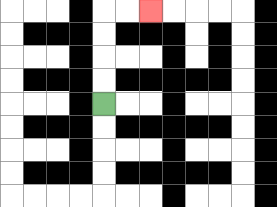{'start': '[4, 4]', 'end': '[6, 0]', 'path_directions': 'U,U,U,U,R,R', 'path_coordinates': '[[4, 4], [4, 3], [4, 2], [4, 1], [4, 0], [5, 0], [6, 0]]'}